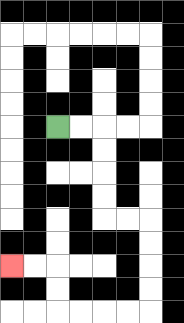{'start': '[2, 5]', 'end': '[0, 11]', 'path_directions': 'R,R,D,D,D,D,R,R,D,D,D,D,L,L,L,L,U,U,L,L', 'path_coordinates': '[[2, 5], [3, 5], [4, 5], [4, 6], [4, 7], [4, 8], [4, 9], [5, 9], [6, 9], [6, 10], [6, 11], [6, 12], [6, 13], [5, 13], [4, 13], [3, 13], [2, 13], [2, 12], [2, 11], [1, 11], [0, 11]]'}